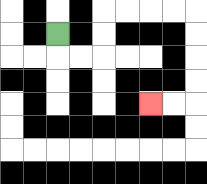{'start': '[2, 1]', 'end': '[6, 4]', 'path_directions': 'D,R,R,U,U,R,R,R,R,D,D,D,D,L,L', 'path_coordinates': '[[2, 1], [2, 2], [3, 2], [4, 2], [4, 1], [4, 0], [5, 0], [6, 0], [7, 0], [8, 0], [8, 1], [8, 2], [8, 3], [8, 4], [7, 4], [6, 4]]'}